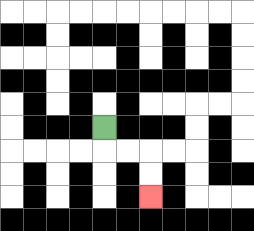{'start': '[4, 5]', 'end': '[6, 8]', 'path_directions': 'D,R,R,D,D', 'path_coordinates': '[[4, 5], [4, 6], [5, 6], [6, 6], [6, 7], [6, 8]]'}